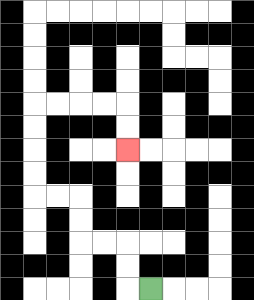{'start': '[6, 12]', 'end': '[5, 6]', 'path_directions': 'L,U,U,L,L,U,U,L,L,U,U,U,U,R,R,R,R,D,D', 'path_coordinates': '[[6, 12], [5, 12], [5, 11], [5, 10], [4, 10], [3, 10], [3, 9], [3, 8], [2, 8], [1, 8], [1, 7], [1, 6], [1, 5], [1, 4], [2, 4], [3, 4], [4, 4], [5, 4], [5, 5], [5, 6]]'}